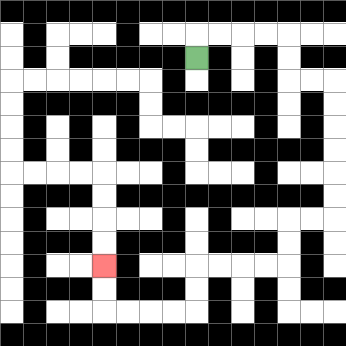{'start': '[8, 2]', 'end': '[4, 11]', 'path_directions': 'U,R,R,R,R,D,D,R,R,D,D,D,D,D,D,L,L,D,D,L,L,L,L,D,D,L,L,L,L,U,U', 'path_coordinates': '[[8, 2], [8, 1], [9, 1], [10, 1], [11, 1], [12, 1], [12, 2], [12, 3], [13, 3], [14, 3], [14, 4], [14, 5], [14, 6], [14, 7], [14, 8], [14, 9], [13, 9], [12, 9], [12, 10], [12, 11], [11, 11], [10, 11], [9, 11], [8, 11], [8, 12], [8, 13], [7, 13], [6, 13], [5, 13], [4, 13], [4, 12], [4, 11]]'}